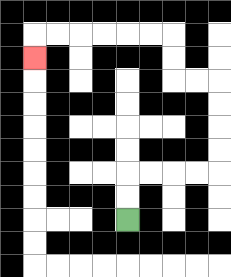{'start': '[5, 9]', 'end': '[1, 2]', 'path_directions': 'U,U,R,R,R,R,U,U,U,U,L,L,U,U,L,L,L,L,L,L,D', 'path_coordinates': '[[5, 9], [5, 8], [5, 7], [6, 7], [7, 7], [8, 7], [9, 7], [9, 6], [9, 5], [9, 4], [9, 3], [8, 3], [7, 3], [7, 2], [7, 1], [6, 1], [5, 1], [4, 1], [3, 1], [2, 1], [1, 1], [1, 2]]'}